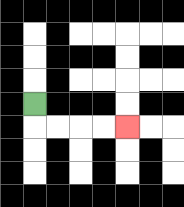{'start': '[1, 4]', 'end': '[5, 5]', 'path_directions': 'D,R,R,R,R', 'path_coordinates': '[[1, 4], [1, 5], [2, 5], [3, 5], [4, 5], [5, 5]]'}